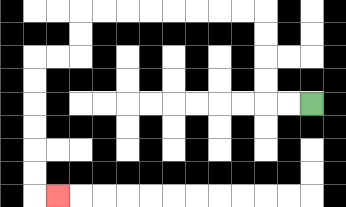{'start': '[13, 4]', 'end': '[2, 8]', 'path_directions': 'L,L,U,U,U,U,L,L,L,L,L,L,L,L,D,D,L,L,D,D,D,D,D,D,R', 'path_coordinates': '[[13, 4], [12, 4], [11, 4], [11, 3], [11, 2], [11, 1], [11, 0], [10, 0], [9, 0], [8, 0], [7, 0], [6, 0], [5, 0], [4, 0], [3, 0], [3, 1], [3, 2], [2, 2], [1, 2], [1, 3], [1, 4], [1, 5], [1, 6], [1, 7], [1, 8], [2, 8]]'}